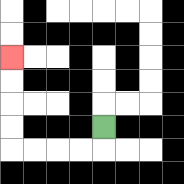{'start': '[4, 5]', 'end': '[0, 2]', 'path_directions': 'D,L,L,L,L,U,U,U,U', 'path_coordinates': '[[4, 5], [4, 6], [3, 6], [2, 6], [1, 6], [0, 6], [0, 5], [0, 4], [0, 3], [0, 2]]'}